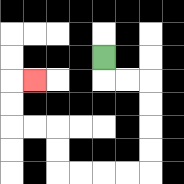{'start': '[4, 2]', 'end': '[1, 3]', 'path_directions': 'D,R,R,D,D,D,D,L,L,L,L,U,U,L,L,U,U,R', 'path_coordinates': '[[4, 2], [4, 3], [5, 3], [6, 3], [6, 4], [6, 5], [6, 6], [6, 7], [5, 7], [4, 7], [3, 7], [2, 7], [2, 6], [2, 5], [1, 5], [0, 5], [0, 4], [0, 3], [1, 3]]'}